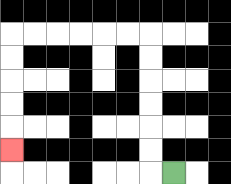{'start': '[7, 7]', 'end': '[0, 6]', 'path_directions': 'L,U,U,U,U,U,U,L,L,L,L,L,L,D,D,D,D,D', 'path_coordinates': '[[7, 7], [6, 7], [6, 6], [6, 5], [6, 4], [6, 3], [6, 2], [6, 1], [5, 1], [4, 1], [3, 1], [2, 1], [1, 1], [0, 1], [0, 2], [0, 3], [0, 4], [0, 5], [0, 6]]'}